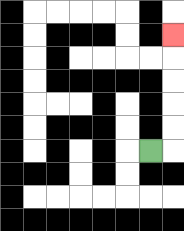{'start': '[6, 6]', 'end': '[7, 1]', 'path_directions': 'R,U,U,U,U,U', 'path_coordinates': '[[6, 6], [7, 6], [7, 5], [7, 4], [7, 3], [7, 2], [7, 1]]'}